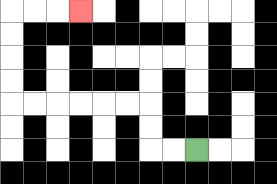{'start': '[8, 6]', 'end': '[3, 0]', 'path_directions': 'L,L,U,U,L,L,L,L,L,L,U,U,U,U,R,R,R', 'path_coordinates': '[[8, 6], [7, 6], [6, 6], [6, 5], [6, 4], [5, 4], [4, 4], [3, 4], [2, 4], [1, 4], [0, 4], [0, 3], [0, 2], [0, 1], [0, 0], [1, 0], [2, 0], [3, 0]]'}